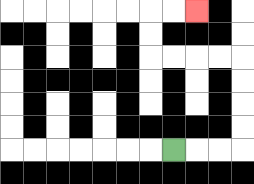{'start': '[7, 6]', 'end': '[8, 0]', 'path_directions': 'R,R,R,U,U,U,U,L,L,L,L,U,U,R,R', 'path_coordinates': '[[7, 6], [8, 6], [9, 6], [10, 6], [10, 5], [10, 4], [10, 3], [10, 2], [9, 2], [8, 2], [7, 2], [6, 2], [6, 1], [6, 0], [7, 0], [8, 0]]'}